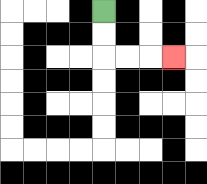{'start': '[4, 0]', 'end': '[7, 2]', 'path_directions': 'D,D,R,R,R', 'path_coordinates': '[[4, 0], [4, 1], [4, 2], [5, 2], [6, 2], [7, 2]]'}